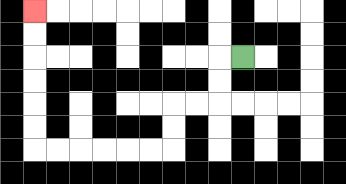{'start': '[10, 2]', 'end': '[1, 0]', 'path_directions': 'L,D,D,L,L,D,D,L,L,L,L,L,L,U,U,U,U,U,U', 'path_coordinates': '[[10, 2], [9, 2], [9, 3], [9, 4], [8, 4], [7, 4], [7, 5], [7, 6], [6, 6], [5, 6], [4, 6], [3, 6], [2, 6], [1, 6], [1, 5], [1, 4], [1, 3], [1, 2], [1, 1], [1, 0]]'}